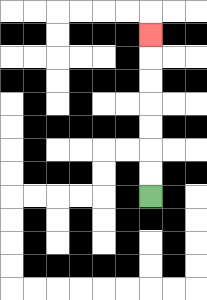{'start': '[6, 8]', 'end': '[6, 1]', 'path_directions': 'U,U,U,U,U,U,U', 'path_coordinates': '[[6, 8], [6, 7], [6, 6], [6, 5], [6, 4], [6, 3], [6, 2], [6, 1]]'}